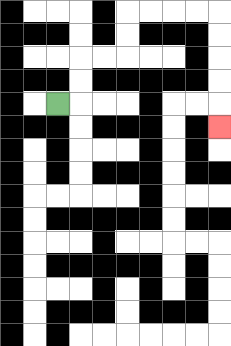{'start': '[2, 4]', 'end': '[9, 5]', 'path_directions': 'R,U,U,R,R,U,U,R,R,R,R,D,D,D,D,D', 'path_coordinates': '[[2, 4], [3, 4], [3, 3], [3, 2], [4, 2], [5, 2], [5, 1], [5, 0], [6, 0], [7, 0], [8, 0], [9, 0], [9, 1], [9, 2], [9, 3], [9, 4], [9, 5]]'}